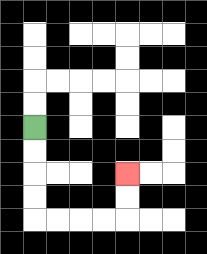{'start': '[1, 5]', 'end': '[5, 7]', 'path_directions': 'D,D,D,D,R,R,R,R,U,U', 'path_coordinates': '[[1, 5], [1, 6], [1, 7], [1, 8], [1, 9], [2, 9], [3, 9], [4, 9], [5, 9], [5, 8], [5, 7]]'}